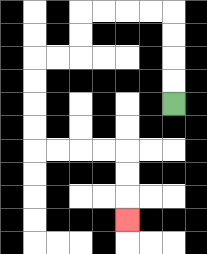{'start': '[7, 4]', 'end': '[5, 9]', 'path_directions': 'U,U,U,U,L,L,L,L,D,D,L,L,D,D,D,D,R,R,R,R,D,D,D', 'path_coordinates': '[[7, 4], [7, 3], [7, 2], [7, 1], [7, 0], [6, 0], [5, 0], [4, 0], [3, 0], [3, 1], [3, 2], [2, 2], [1, 2], [1, 3], [1, 4], [1, 5], [1, 6], [2, 6], [3, 6], [4, 6], [5, 6], [5, 7], [5, 8], [5, 9]]'}